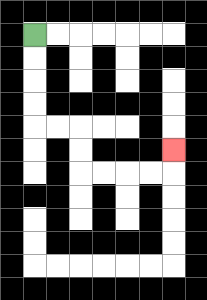{'start': '[1, 1]', 'end': '[7, 6]', 'path_directions': 'D,D,D,D,R,R,D,D,R,R,R,R,U', 'path_coordinates': '[[1, 1], [1, 2], [1, 3], [1, 4], [1, 5], [2, 5], [3, 5], [3, 6], [3, 7], [4, 7], [5, 7], [6, 7], [7, 7], [7, 6]]'}